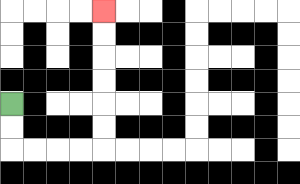{'start': '[0, 4]', 'end': '[4, 0]', 'path_directions': 'D,D,R,R,R,R,U,U,U,U,U,U', 'path_coordinates': '[[0, 4], [0, 5], [0, 6], [1, 6], [2, 6], [3, 6], [4, 6], [4, 5], [4, 4], [4, 3], [4, 2], [4, 1], [4, 0]]'}